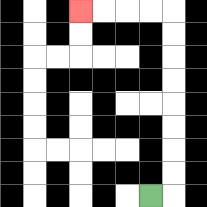{'start': '[6, 8]', 'end': '[3, 0]', 'path_directions': 'R,U,U,U,U,U,U,U,U,L,L,L,L', 'path_coordinates': '[[6, 8], [7, 8], [7, 7], [7, 6], [7, 5], [7, 4], [7, 3], [7, 2], [7, 1], [7, 0], [6, 0], [5, 0], [4, 0], [3, 0]]'}